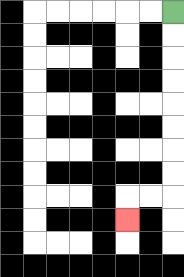{'start': '[7, 0]', 'end': '[5, 9]', 'path_directions': 'D,D,D,D,D,D,D,D,L,L,D', 'path_coordinates': '[[7, 0], [7, 1], [7, 2], [7, 3], [7, 4], [7, 5], [7, 6], [7, 7], [7, 8], [6, 8], [5, 8], [5, 9]]'}